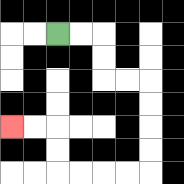{'start': '[2, 1]', 'end': '[0, 5]', 'path_directions': 'R,R,D,D,R,R,D,D,D,D,L,L,L,L,U,U,L,L', 'path_coordinates': '[[2, 1], [3, 1], [4, 1], [4, 2], [4, 3], [5, 3], [6, 3], [6, 4], [6, 5], [6, 6], [6, 7], [5, 7], [4, 7], [3, 7], [2, 7], [2, 6], [2, 5], [1, 5], [0, 5]]'}